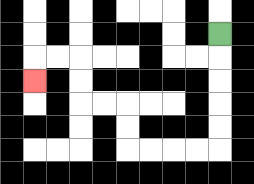{'start': '[9, 1]', 'end': '[1, 3]', 'path_directions': 'D,D,D,D,D,L,L,L,L,U,U,L,L,U,U,L,L,D', 'path_coordinates': '[[9, 1], [9, 2], [9, 3], [9, 4], [9, 5], [9, 6], [8, 6], [7, 6], [6, 6], [5, 6], [5, 5], [5, 4], [4, 4], [3, 4], [3, 3], [3, 2], [2, 2], [1, 2], [1, 3]]'}